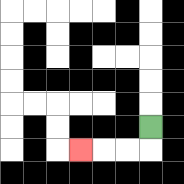{'start': '[6, 5]', 'end': '[3, 6]', 'path_directions': 'D,L,L,L', 'path_coordinates': '[[6, 5], [6, 6], [5, 6], [4, 6], [3, 6]]'}